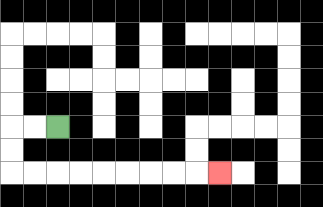{'start': '[2, 5]', 'end': '[9, 7]', 'path_directions': 'L,L,D,D,R,R,R,R,R,R,R,R,R', 'path_coordinates': '[[2, 5], [1, 5], [0, 5], [0, 6], [0, 7], [1, 7], [2, 7], [3, 7], [4, 7], [5, 7], [6, 7], [7, 7], [8, 7], [9, 7]]'}